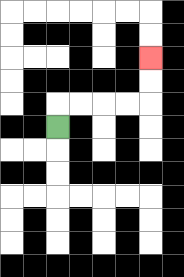{'start': '[2, 5]', 'end': '[6, 2]', 'path_directions': 'U,R,R,R,R,U,U', 'path_coordinates': '[[2, 5], [2, 4], [3, 4], [4, 4], [5, 4], [6, 4], [6, 3], [6, 2]]'}